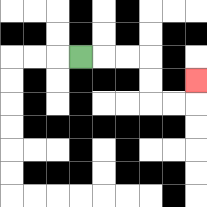{'start': '[3, 2]', 'end': '[8, 3]', 'path_directions': 'R,R,R,D,D,R,R,U', 'path_coordinates': '[[3, 2], [4, 2], [5, 2], [6, 2], [6, 3], [6, 4], [7, 4], [8, 4], [8, 3]]'}